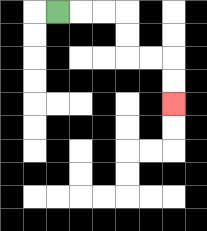{'start': '[2, 0]', 'end': '[7, 4]', 'path_directions': 'R,R,R,D,D,R,R,D,D', 'path_coordinates': '[[2, 0], [3, 0], [4, 0], [5, 0], [5, 1], [5, 2], [6, 2], [7, 2], [7, 3], [7, 4]]'}